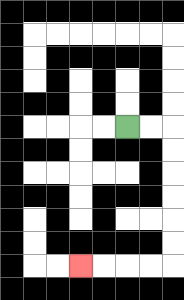{'start': '[5, 5]', 'end': '[3, 11]', 'path_directions': 'R,R,D,D,D,D,D,D,L,L,L,L', 'path_coordinates': '[[5, 5], [6, 5], [7, 5], [7, 6], [7, 7], [7, 8], [7, 9], [7, 10], [7, 11], [6, 11], [5, 11], [4, 11], [3, 11]]'}